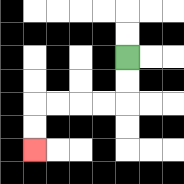{'start': '[5, 2]', 'end': '[1, 6]', 'path_directions': 'D,D,L,L,L,L,D,D', 'path_coordinates': '[[5, 2], [5, 3], [5, 4], [4, 4], [3, 4], [2, 4], [1, 4], [1, 5], [1, 6]]'}